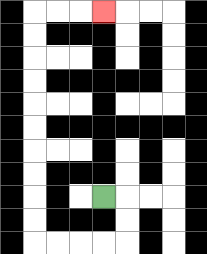{'start': '[4, 8]', 'end': '[4, 0]', 'path_directions': 'R,D,D,L,L,L,L,U,U,U,U,U,U,U,U,U,U,R,R,R', 'path_coordinates': '[[4, 8], [5, 8], [5, 9], [5, 10], [4, 10], [3, 10], [2, 10], [1, 10], [1, 9], [1, 8], [1, 7], [1, 6], [1, 5], [1, 4], [1, 3], [1, 2], [1, 1], [1, 0], [2, 0], [3, 0], [4, 0]]'}